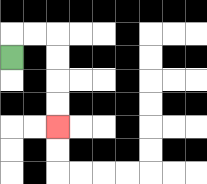{'start': '[0, 2]', 'end': '[2, 5]', 'path_directions': 'U,R,R,D,D,D,D', 'path_coordinates': '[[0, 2], [0, 1], [1, 1], [2, 1], [2, 2], [2, 3], [2, 4], [2, 5]]'}